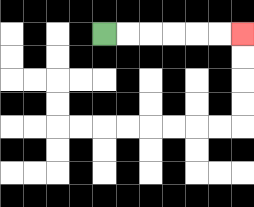{'start': '[4, 1]', 'end': '[10, 1]', 'path_directions': 'R,R,R,R,R,R', 'path_coordinates': '[[4, 1], [5, 1], [6, 1], [7, 1], [8, 1], [9, 1], [10, 1]]'}